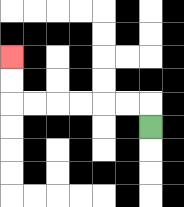{'start': '[6, 5]', 'end': '[0, 2]', 'path_directions': 'U,L,L,L,L,L,L,U,U', 'path_coordinates': '[[6, 5], [6, 4], [5, 4], [4, 4], [3, 4], [2, 4], [1, 4], [0, 4], [0, 3], [0, 2]]'}